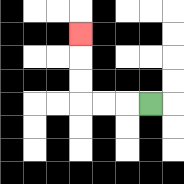{'start': '[6, 4]', 'end': '[3, 1]', 'path_directions': 'L,L,L,U,U,U', 'path_coordinates': '[[6, 4], [5, 4], [4, 4], [3, 4], [3, 3], [3, 2], [3, 1]]'}